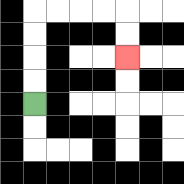{'start': '[1, 4]', 'end': '[5, 2]', 'path_directions': 'U,U,U,U,R,R,R,R,D,D', 'path_coordinates': '[[1, 4], [1, 3], [1, 2], [1, 1], [1, 0], [2, 0], [3, 0], [4, 0], [5, 0], [5, 1], [5, 2]]'}